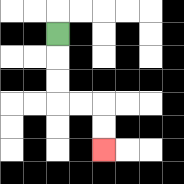{'start': '[2, 1]', 'end': '[4, 6]', 'path_directions': 'D,D,D,R,R,D,D', 'path_coordinates': '[[2, 1], [2, 2], [2, 3], [2, 4], [3, 4], [4, 4], [4, 5], [4, 6]]'}